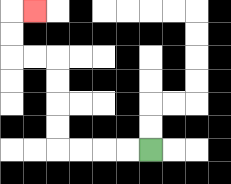{'start': '[6, 6]', 'end': '[1, 0]', 'path_directions': 'L,L,L,L,U,U,U,U,L,L,U,U,R', 'path_coordinates': '[[6, 6], [5, 6], [4, 6], [3, 6], [2, 6], [2, 5], [2, 4], [2, 3], [2, 2], [1, 2], [0, 2], [0, 1], [0, 0], [1, 0]]'}